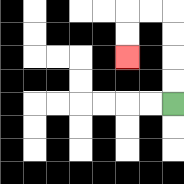{'start': '[7, 4]', 'end': '[5, 2]', 'path_directions': 'U,U,U,U,L,L,D,D', 'path_coordinates': '[[7, 4], [7, 3], [7, 2], [7, 1], [7, 0], [6, 0], [5, 0], [5, 1], [5, 2]]'}